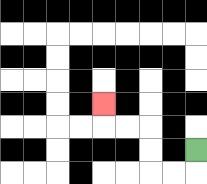{'start': '[8, 6]', 'end': '[4, 4]', 'path_directions': 'D,L,L,U,U,L,L,U', 'path_coordinates': '[[8, 6], [8, 7], [7, 7], [6, 7], [6, 6], [6, 5], [5, 5], [4, 5], [4, 4]]'}